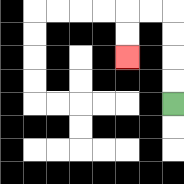{'start': '[7, 4]', 'end': '[5, 2]', 'path_directions': 'U,U,U,U,L,L,D,D', 'path_coordinates': '[[7, 4], [7, 3], [7, 2], [7, 1], [7, 0], [6, 0], [5, 0], [5, 1], [5, 2]]'}